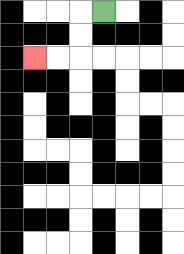{'start': '[4, 0]', 'end': '[1, 2]', 'path_directions': 'L,D,D,L,L', 'path_coordinates': '[[4, 0], [3, 0], [3, 1], [3, 2], [2, 2], [1, 2]]'}